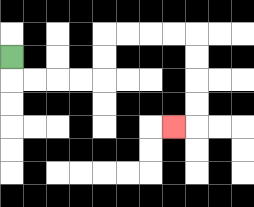{'start': '[0, 2]', 'end': '[7, 5]', 'path_directions': 'D,R,R,R,R,U,U,R,R,R,R,D,D,D,D,L', 'path_coordinates': '[[0, 2], [0, 3], [1, 3], [2, 3], [3, 3], [4, 3], [4, 2], [4, 1], [5, 1], [6, 1], [7, 1], [8, 1], [8, 2], [8, 3], [8, 4], [8, 5], [7, 5]]'}